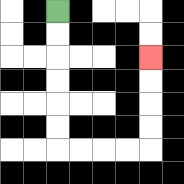{'start': '[2, 0]', 'end': '[6, 2]', 'path_directions': 'D,D,D,D,D,D,R,R,R,R,U,U,U,U', 'path_coordinates': '[[2, 0], [2, 1], [2, 2], [2, 3], [2, 4], [2, 5], [2, 6], [3, 6], [4, 6], [5, 6], [6, 6], [6, 5], [6, 4], [6, 3], [6, 2]]'}